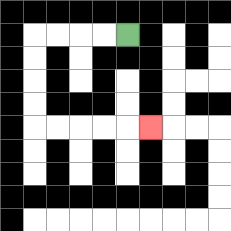{'start': '[5, 1]', 'end': '[6, 5]', 'path_directions': 'L,L,L,L,D,D,D,D,R,R,R,R,R', 'path_coordinates': '[[5, 1], [4, 1], [3, 1], [2, 1], [1, 1], [1, 2], [1, 3], [1, 4], [1, 5], [2, 5], [3, 5], [4, 5], [5, 5], [6, 5]]'}